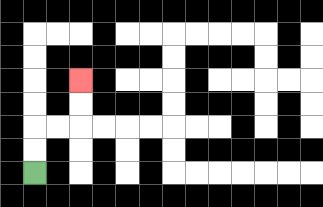{'start': '[1, 7]', 'end': '[3, 3]', 'path_directions': 'U,U,R,R,U,U', 'path_coordinates': '[[1, 7], [1, 6], [1, 5], [2, 5], [3, 5], [3, 4], [3, 3]]'}